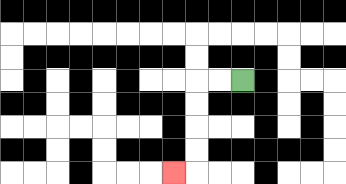{'start': '[10, 3]', 'end': '[7, 7]', 'path_directions': 'L,L,D,D,D,D,L', 'path_coordinates': '[[10, 3], [9, 3], [8, 3], [8, 4], [8, 5], [8, 6], [8, 7], [7, 7]]'}